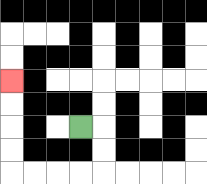{'start': '[3, 5]', 'end': '[0, 3]', 'path_directions': 'R,D,D,L,L,L,L,U,U,U,U', 'path_coordinates': '[[3, 5], [4, 5], [4, 6], [4, 7], [3, 7], [2, 7], [1, 7], [0, 7], [0, 6], [0, 5], [0, 4], [0, 3]]'}